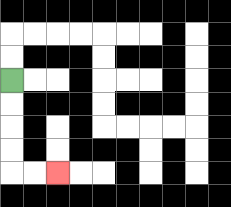{'start': '[0, 3]', 'end': '[2, 7]', 'path_directions': 'D,D,D,D,R,R', 'path_coordinates': '[[0, 3], [0, 4], [0, 5], [0, 6], [0, 7], [1, 7], [2, 7]]'}